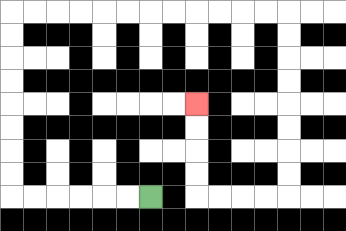{'start': '[6, 8]', 'end': '[8, 4]', 'path_directions': 'L,L,L,L,L,L,U,U,U,U,U,U,U,U,R,R,R,R,R,R,R,R,R,R,R,R,D,D,D,D,D,D,D,D,L,L,L,L,U,U,U,U', 'path_coordinates': '[[6, 8], [5, 8], [4, 8], [3, 8], [2, 8], [1, 8], [0, 8], [0, 7], [0, 6], [0, 5], [0, 4], [0, 3], [0, 2], [0, 1], [0, 0], [1, 0], [2, 0], [3, 0], [4, 0], [5, 0], [6, 0], [7, 0], [8, 0], [9, 0], [10, 0], [11, 0], [12, 0], [12, 1], [12, 2], [12, 3], [12, 4], [12, 5], [12, 6], [12, 7], [12, 8], [11, 8], [10, 8], [9, 8], [8, 8], [8, 7], [8, 6], [8, 5], [8, 4]]'}